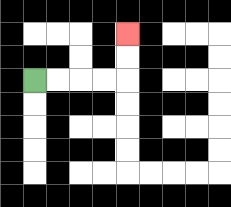{'start': '[1, 3]', 'end': '[5, 1]', 'path_directions': 'R,R,R,R,U,U', 'path_coordinates': '[[1, 3], [2, 3], [3, 3], [4, 3], [5, 3], [5, 2], [5, 1]]'}